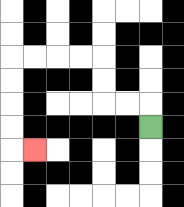{'start': '[6, 5]', 'end': '[1, 6]', 'path_directions': 'U,L,L,U,U,L,L,L,L,D,D,D,D,R', 'path_coordinates': '[[6, 5], [6, 4], [5, 4], [4, 4], [4, 3], [4, 2], [3, 2], [2, 2], [1, 2], [0, 2], [0, 3], [0, 4], [0, 5], [0, 6], [1, 6]]'}